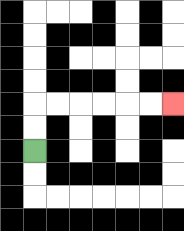{'start': '[1, 6]', 'end': '[7, 4]', 'path_directions': 'U,U,R,R,R,R,R,R', 'path_coordinates': '[[1, 6], [1, 5], [1, 4], [2, 4], [3, 4], [4, 4], [5, 4], [6, 4], [7, 4]]'}